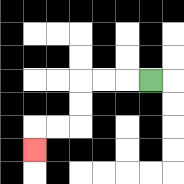{'start': '[6, 3]', 'end': '[1, 6]', 'path_directions': 'L,L,L,D,D,L,L,D', 'path_coordinates': '[[6, 3], [5, 3], [4, 3], [3, 3], [3, 4], [3, 5], [2, 5], [1, 5], [1, 6]]'}